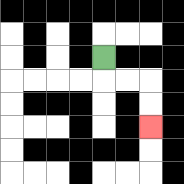{'start': '[4, 2]', 'end': '[6, 5]', 'path_directions': 'D,R,R,D,D', 'path_coordinates': '[[4, 2], [4, 3], [5, 3], [6, 3], [6, 4], [6, 5]]'}